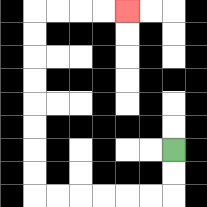{'start': '[7, 6]', 'end': '[5, 0]', 'path_directions': 'D,D,L,L,L,L,L,L,U,U,U,U,U,U,U,U,R,R,R,R', 'path_coordinates': '[[7, 6], [7, 7], [7, 8], [6, 8], [5, 8], [4, 8], [3, 8], [2, 8], [1, 8], [1, 7], [1, 6], [1, 5], [1, 4], [1, 3], [1, 2], [1, 1], [1, 0], [2, 0], [3, 0], [4, 0], [5, 0]]'}